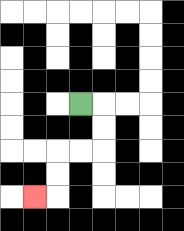{'start': '[3, 4]', 'end': '[1, 8]', 'path_directions': 'R,D,D,L,L,D,D,L', 'path_coordinates': '[[3, 4], [4, 4], [4, 5], [4, 6], [3, 6], [2, 6], [2, 7], [2, 8], [1, 8]]'}